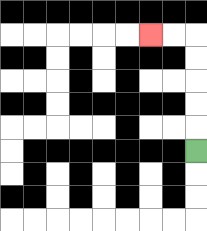{'start': '[8, 6]', 'end': '[6, 1]', 'path_directions': 'U,U,U,U,U,L,L', 'path_coordinates': '[[8, 6], [8, 5], [8, 4], [8, 3], [8, 2], [8, 1], [7, 1], [6, 1]]'}